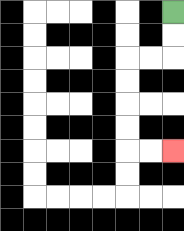{'start': '[7, 0]', 'end': '[7, 6]', 'path_directions': 'D,D,L,L,D,D,D,D,R,R', 'path_coordinates': '[[7, 0], [7, 1], [7, 2], [6, 2], [5, 2], [5, 3], [5, 4], [5, 5], [5, 6], [6, 6], [7, 6]]'}